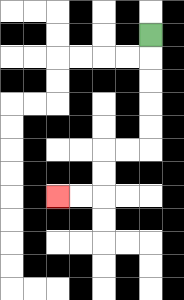{'start': '[6, 1]', 'end': '[2, 8]', 'path_directions': 'D,D,D,D,D,L,L,D,D,L,L', 'path_coordinates': '[[6, 1], [6, 2], [6, 3], [6, 4], [6, 5], [6, 6], [5, 6], [4, 6], [4, 7], [4, 8], [3, 8], [2, 8]]'}